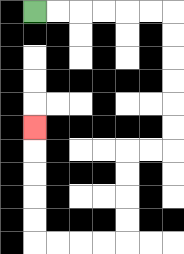{'start': '[1, 0]', 'end': '[1, 5]', 'path_directions': 'R,R,R,R,R,R,D,D,D,D,D,D,L,L,D,D,D,D,L,L,L,L,U,U,U,U,U', 'path_coordinates': '[[1, 0], [2, 0], [3, 0], [4, 0], [5, 0], [6, 0], [7, 0], [7, 1], [7, 2], [7, 3], [7, 4], [7, 5], [7, 6], [6, 6], [5, 6], [5, 7], [5, 8], [5, 9], [5, 10], [4, 10], [3, 10], [2, 10], [1, 10], [1, 9], [1, 8], [1, 7], [1, 6], [1, 5]]'}